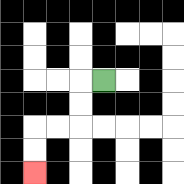{'start': '[4, 3]', 'end': '[1, 7]', 'path_directions': 'L,D,D,L,L,D,D', 'path_coordinates': '[[4, 3], [3, 3], [3, 4], [3, 5], [2, 5], [1, 5], [1, 6], [1, 7]]'}